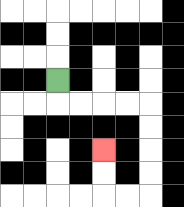{'start': '[2, 3]', 'end': '[4, 6]', 'path_directions': 'D,R,R,R,R,D,D,D,D,L,L,U,U', 'path_coordinates': '[[2, 3], [2, 4], [3, 4], [4, 4], [5, 4], [6, 4], [6, 5], [6, 6], [6, 7], [6, 8], [5, 8], [4, 8], [4, 7], [4, 6]]'}